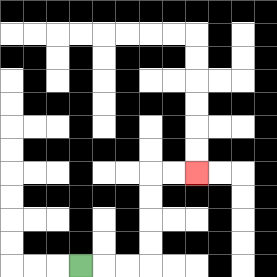{'start': '[3, 11]', 'end': '[8, 7]', 'path_directions': 'R,R,R,U,U,U,U,R,R', 'path_coordinates': '[[3, 11], [4, 11], [5, 11], [6, 11], [6, 10], [6, 9], [6, 8], [6, 7], [7, 7], [8, 7]]'}